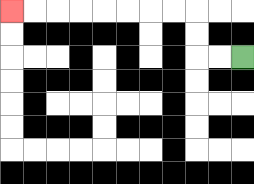{'start': '[10, 2]', 'end': '[0, 0]', 'path_directions': 'L,L,U,U,L,L,L,L,L,L,L,L', 'path_coordinates': '[[10, 2], [9, 2], [8, 2], [8, 1], [8, 0], [7, 0], [6, 0], [5, 0], [4, 0], [3, 0], [2, 0], [1, 0], [0, 0]]'}